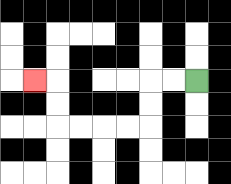{'start': '[8, 3]', 'end': '[1, 3]', 'path_directions': 'L,L,D,D,L,L,L,L,U,U,L', 'path_coordinates': '[[8, 3], [7, 3], [6, 3], [6, 4], [6, 5], [5, 5], [4, 5], [3, 5], [2, 5], [2, 4], [2, 3], [1, 3]]'}